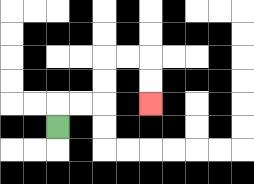{'start': '[2, 5]', 'end': '[6, 4]', 'path_directions': 'U,R,R,U,U,R,R,D,D', 'path_coordinates': '[[2, 5], [2, 4], [3, 4], [4, 4], [4, 3], [4, 2], [5, 2], [6, 2], [6, 3], [6, 4]]'}